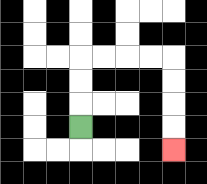{'start': '[3, 5]', 'end': '[7, 6]', 'path_directions': 'U,U,U,R,R,R,R,D,D,D,D', 'path_coordinates': '[[3, 5], [3, 4], [3, 3], [3, 2], [4, 2], [5, 2], [6, 2], [7, 2], [7, 3], [7, 4], [7, 5], [7, 6]]'}